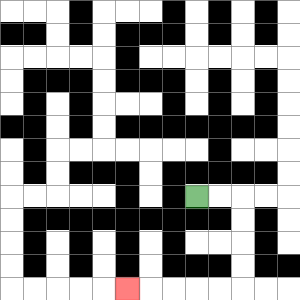{'start': '[8, 8]', 'end': '[5, 12]', 'path_directions': 'R,R,D,D,D,D,L,L,L,L,L', 'path_coordinates': '[[8, 8], [9, 8], [10, 8], [10, 9], [10, 10], [10, 11], [10, 12], [9, 12], [8, 12], [7, 12], [6, 12], [5, 12]]'}